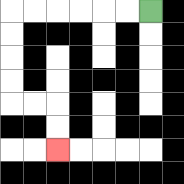{'start': '[6, 0]', 'end': '[2, 6]', 'path_directions': 'L,L,L,L,L,L,D,D,D,D,R,R,D,D', 'path_coordinates': '[[6, 0], [5, 0], [4, 0], [3, 0], [2, 0], [1, 0], [0, 0], [0, 1], [0, 2], [0, 3], [0, 4], [1, 4], [2, 4], [2, 5], [2, 6]]'}